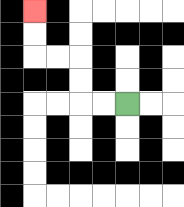{'start': '[5, 4]', 'end': '[1, 0]', 'path_directions': 'L,L,U,U,L,L,U,U', 'path_coordinates': '[[5, 4], [4, 4], [3, 4], [3, 3], [3, 2], [2, 2], [1, 2], [1, 1], [1, 0]]'}